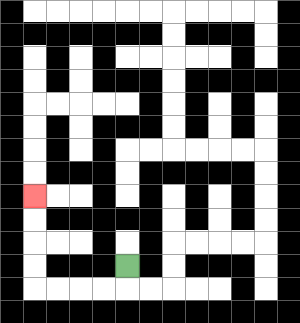{'start': '[5, 11]', 'end': '[1, 8]', 'path_directions': 'D,L,L,L,L,U,U,U,U', 'path_coordinates': '[[5, 11], [5, 12], [4, 12], [3, 12], [2, 12], [1, 12], [1, 11], [1, 10], [1, 9], [1, 8]]'}